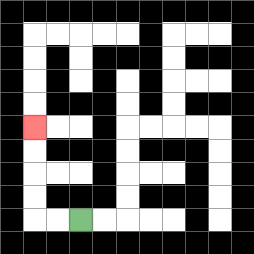{'start': '[3, 9]', 'end': '[1, 5]', 'path_directions': 'L,L,U,U,U,U', 'path_coordinates': '[[3, 9], [2, 9], [1, 9], [1, 8], [1, 7], [1, 6], [1, 5]]'}